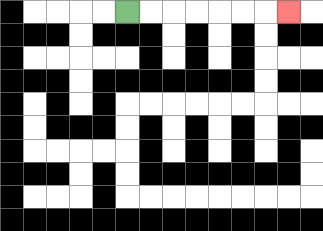{'start': '[5, 0]', 'end': '[12, 0]', 'path_directions': 'R,R,R,R,R,R,R', 'path_coordinates': '[[5, 0], [6, 0], [7, 0], [8, 0], [9, 0], [10, 0], [11, 0], [12, 0]]'}